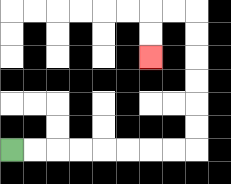{'start': '[0, 6]', 'end': '[6, 2]', 'path_directions': 'R,R,R,R,R,R,R,R,U,U,U,U,U,U,L,L,D,D', 'path_coordinates': '[[0, 6], [1, 6], [2, 6], [3, 6], [4, 6], [5, 6], [6, 6], [7, 6], [8, 6], [8, 5], [8, 4], [8, 3], [8, 2], [8, 1], [8, 0], [7, 0], [6, 0], [6, 1], [6, 2]]'}